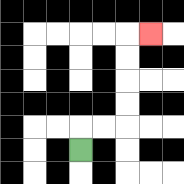{'start': '[3, 6]', 'end': '[6, 1]', 'path_directions': 'U,R,R,U,U,U,U,R', 'path_coordinates': '[[3, 6], [3, 5], [4, 5], [5, 5], [5, 4], [5, 3], [5, 2], [5, 1], [6, 1]]'}